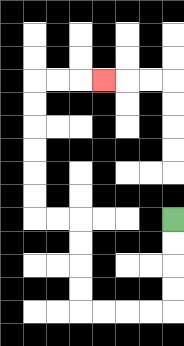{'start': '[7, 9]', 'end': '[4, 3]', 'path_directions': 'D,D,D,D,L,L,L,L,U,U,U,U,L,L,U,U,U,U,U,U,R,R,R', 'path_coordinates': '[[7, 9], [7, 10], [7, 11], [7, 12], [7, 13], [6, 13], [5, 13], [4, 13], [3, 13], [3, 12], [3, 11], [3, 10], [3, 9], [2, 9], [1, 9], [1, 8], [1, 7], [1, 6], [1, 5], [1, 4], [1, 3], [2, 3], [3, 3], [4, 3]]'}